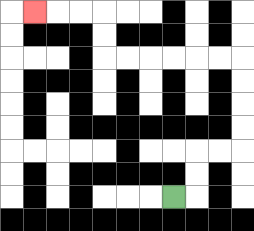{'start': '[7, 8]', 'end': '[1, 0]', 'path_directions': 'R,U,U,R,R,U,U,U,U,L,L,L,L,L,L,U,U,L,L,L', 'path_coordinates': '[[7, 8], [8, 8], [8, 7], [8, 6], [9, 6], [10, 6], [10, 5], [10, 4], [10, 3], [10, 2], [9, 2], [8, 2], [7, 2], [6, 2], [5, 2], [4, 2], [4, 1], [4, 0], [3, 0], [2, 0], [1, 0]]'}